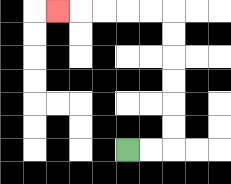{'start': '[5, 6]', 'end': '[2, 0]', 'path_directions': 'R,R,U,U,U,U,U,U,L,L,L,L,L', 'path_coordinates': '[[5, 6], [6, 6], [7, 6], [7, 5], [7, 4], [7, 3], [7, 2], [7, 1], [7, 0], [6, 0], [5, 0], [4, 0], [3, 0], [2, 0]]'}